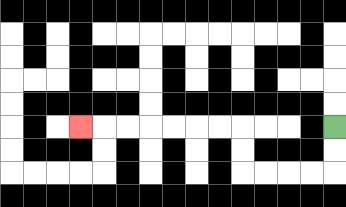{'start': '[14, 5]', 'end': '[3, 5]', 'path_directions': 'D,D,L,L,L,L,U,U,L,L,L,L,L,L,L', 'path_coordinates': '[[14, 5], [14, 6], [14, 7], [13, 7], [12, 7], [11, 7], [10, 7], [10, 6], [10, 5], [9, 5], [8, 5], [7, 5], [6, 5], [5, 5], [4, 5], [3, 5]]'}